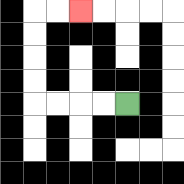{'start': '[5, 4]', 'end': '[3, 0]', 'path_directions': 'L,L,L,L,U,U,U,U,R,R', 'path_coordinates': '[[5, 4], [4, 4], [3, 4], [2, 4], [1, 4], [1, 3], [1, 2], [1, 1], [1, 0], [2, 0], [3, 0]]'}